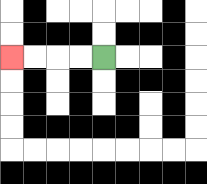{'start': '[4, 2]', 'end': '[0, 2]', 'path_directions': 'L,L,L,L', 'path_coordinates': '[[4, 2], [3, 2], [2, 2], [1, 2], [0, 2]]'}